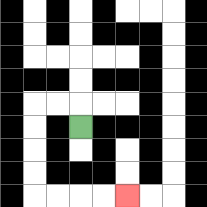{'start': '[3, 5]', 'end': '[5, 8]', 'path_directions': 'U,L,L,D,D,D,D,R,R,R,R', 'path_coordinates': '[[3, 5], [3, 4], [2, 4], [1, 4], [1, 5], [1, 6], [1, 7], [1, 8], [2, 8], [3, 8], [4, 8], [5, 8]]'}